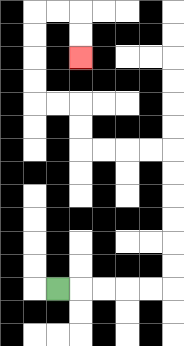{'start': '[2, 12]', 'end': '[3, 2]', 'path_directions': 'R,R,R,R,R,U,U,U,U,U,U,L,L,L,L,U,U,L,L,U,U,U,U,R,R,D,D', 'path_coordinates': '[[2, 12], [3, 12], [4, 12], [5, 12], [6, 12], [7, 12], [7, 11], [7, 10], [7, 9], [7, 8], [7, 7], [7, 6], [6, 6], [5, 6], [4, 6], [3, 6], [3, 5], [3, 4], [2, 4], [1, 4], [1, 3], [1, 2], [1, 1], [1, 0], [2, 0], [3, 0], [3, 1], [3, 2]]'}